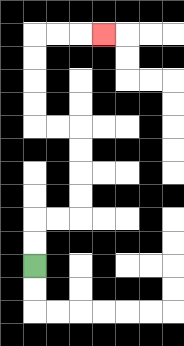{'start': '[1, 11]', 'end': '[4, 1]', 'path_directions': 'U,U,R,R,U,U,U,U,L,L,U,U,U,U,R,R,R', 'path_coordinates': '[[1, 11], [1, 10], [1, 9], [2, 9], [3, 9], [3, 8], [3, 7], [3, 6], [3, 5], [2, 5], [1, 5], [1, 4], [1, 3], [1, 2], [1, 1], [2, 1], [3, 1], [4, 1]]'}